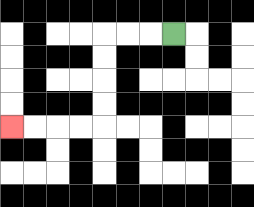{'start': '[7, 1]', 'end': '[0, 5]', 'path_directions': 'L,L,L,D,D,D,D,L,L,L,L', 'path_coordinates': '[[7, 1], [6, 1], [5, 1], [4, 1], [4, 2], [4, 3], [4, 4], [4, 5], [3, 5], [2, 5], [1, 5], [0, 5]]'}